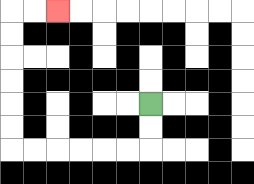{'start': '[6, 4]', 'end': '[2, 0]', 'path_directions': 'D,D,L,L,L,L,L,L,U,U,U,U,U,U,R,R', 'path_coordinates': '[[6, 4], [6, 5], [6, 6], [5, 6], [4, 6], [3, 6], [2, 6], [1, 6], [0, 6], [0, 5], [0, 4], [0, 3], [0, 2], [0, 1], [0, 0], [1, 0], [2, 0]]'}